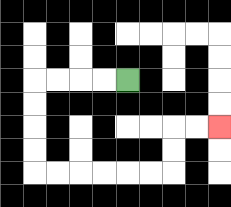{'start': '[5, 3]', 'end': '[9, 5]', 'path_directions': 'L,L,L,L,D,D,D,D,R,R,R,R,R,R,U,U,R,R', 'path_coordinates': '[[5, 3], [4, 3], [3, 3], [2, 3], [1, 3], [1, 4], [1, 5], [1, 6], [1, 7], [2, 7], [3, 7], [4, 7], [5, 7], [6, 7], [7, 7], [7, 6], [7, 5], [8, 5], [9, 5]]'}